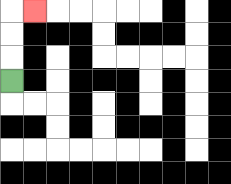{'start': '[0, 3]', 'end': '[1, 0]', 'path_directions': 'U,U,U,R', 'path_coordinates': '[[0, 3], [0, 2], [0, 1], [0, 0], [1, 0]]'}